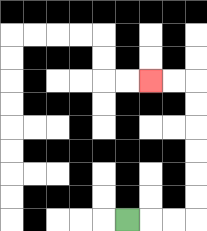{'start': '[5, 9]', 'end': '[6, 3]', 'path_directions': 'R,R,R,U,U,U,U,U,U,L,L', 'path_coordinates': '[[5, 9], [6, 9], [7, 9], [8, 9], [8, 8], [8, 7], [8, 6], [8, 5], [8, 4], [8, 3], [7, 3], [6, 3]]'}